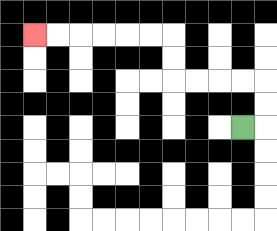{'start': '[10, 5]', 'end': '[1, 1]', 'path_directions': 'R,U,U,L,L,L,L,U,U,L,L,L,L,L,L', 'path_coordinates': '[[10, 5], [11, 5], [11, 4], [11, 3], [10, 3], [9, 3], [8, 3], [7, 3], [7, 2], [7, 1], [6, 1], [5, 1], [4, 1], [3, 1], [2, 1], [1, 1]]'}